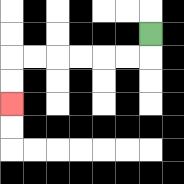{'start': '[6, 1]', 'end': '[0, 4]', 'path_directions': 'D,L,L,L,L,L,L,D,D', 'path_coordinates': '[[6, 1], [6, 2], [5, 2], [4, 2], [3, 2], [2, 2], [1, 2], [0, 2], [0, 3], [0, 4]]'}